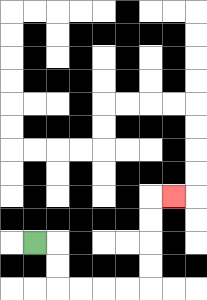{'start': '[1, 10]', 'end': '[7, 8]', 'path_directions': 'R,D,D,R,R,R,R,U,U,U,U,R', 'path_coordinates': '[[1, 10], [2, 10], [2, 11], [2, 12], [3, 12], [4, 12], [5, 12], [6, 12], [6, 11], [6, 10], [6, 9], [6, 8], [7, 8]]'}